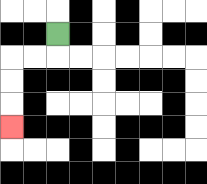{'start': '[2, 1]', 'end': '[0, 5]', 'path_directions': 'D,L,L,D,D,D', 'path_coordinates': '[[2, 1], [2, 2], [1, 2], [0, 2], [0, 3], [0, 4], [0, 5]]'}